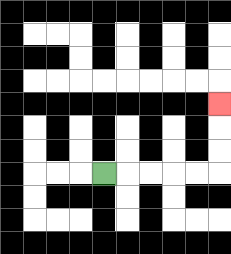{'start': '[4, 7]', 'end': '[9, 4]', 'path_directions': 'R,R,R,R,R,U,U,U', 'path_coordinates': '[[4, 7], [5, 7], [6, 7], [7, 7], [8, 7], [9, 7], [9, 6], [9, 5], [9, 4]]'}